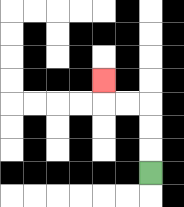{'start': '[6, 7]', 'end': '[4, 3]', 'path_directions': 'U,U,U,L,L,U', 'path_coordinates': '[[6, 7], [6, 6], [6, 5], [6, 4], [5, 4], [4, 4], [4, 3]]'}